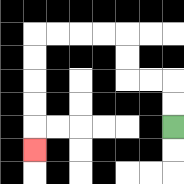{'start': '[7, 5]', 'end': '[1, 6]', 'path_directions': 'U,U,L,L,U,U,L,L,L,L,D,D,D,D,D', 'path_coordinates': '[[7, 5], [7, 4], [7, 3], [6, 3], [5, 3], [5, 2], [5, 1], [4, 1], [3, 1], [2, 1], [1, 1], [1, 2], [1, 3], [1, 4], [1, 5], [1, 6]]'}